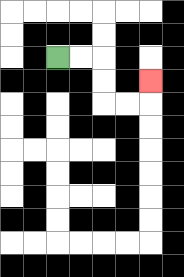{'start': '[2, 2]', 'end': '[6, 3]', 'path_directions': 'R,R,D,D,R,R,U', 'path_coordinates': '[[2, 2], [3, 2], [4, 2], [4, 3], [4, 4], [5, 4], [6, 4], [6, 3]]'}